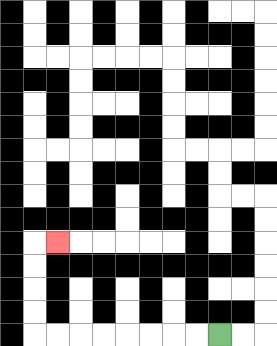{'start': '[9, 14]', 'end': '[2, 10]', 'path_directions': 'L,L,L,L,L,L,L,L,U,U,U,U,R', 'path_coordinates': '[[9, 14], [8, 14], [7, 14], [6, 14], [5, 14], [4, 14], [3, 14], [2, 14], [1, 14], [1, 13], [1, 12], [1, 11], [1, 10], [2, 10]]'}